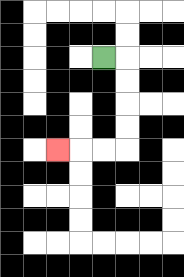{'start': '[4, 2]', 'end': '[2, 6]', 'path_directions': 'R,D,D,D,D,L,L,L', 'path_coordinates': '[[4, 2], [5, 2], [5, 3], [5, 4], [5, 5], [5, 6], [4, 6], [3, 6], [2, 6]]'}